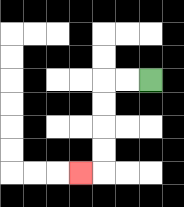{'start': '[6, 3]', 'end': '[3, 7]', 'path_directions': 'L,L,D,D,D,D,L', 'path_coordinates': '[[6, 3], [5, 3], [4, 3], [4, 4], [4, 5], [4, 6], [4, 7], [3, 7]]'}